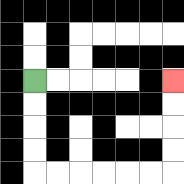{'start': '[1, 3]', 'end': '[7, 3]', 'path_directions': 'D,D,D,D,R,R,R,R,R,R,U,U,U,U', 'path_coordinates': '[[1, 3], [1, 4], [1, 5], [1, 6], [1, 7], [2, 7], [3, 7], [4, 7], [5, 7], [6, 7], [7, 7], [7, 6], [7, 5], [7, 4], [7, 3]]'}